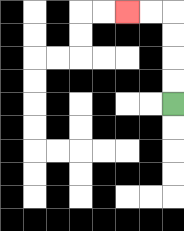{'start': '[7, 4]', 'end': '[5, 0]', 'path_directions': 'U,U,U,U,L,L', 'path_coordinates': '[[7, 4], [7, 3], [7, 2], [7, 1], [7, 0], [6, 0], [5, 0]]'}